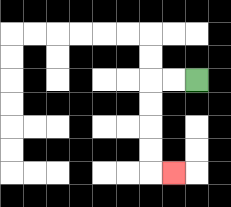{'start': '[8, 3]', 'end': '[7, 7]', 'path_directions': 'L,L,D,D,D,D,R', 'path_coordinates': '[[8, 3], [7, 3], [6, 3], [6, 4], [6, 5], [6, 6], [6, 7], [7, 7]]'}